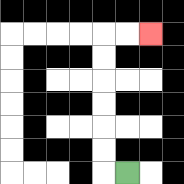{'start': '[5, 7]', 'end': '[6, 1]', 'path_directions': 'L,U,U,U,U,U,U,R,R', 'path_coordinates': '[[5, 7], [4, 7], [4, 6], [4, 5], [4, 4], [4, 3], [4, 2], [4, 1], [5, 1], [6, 1]]'}